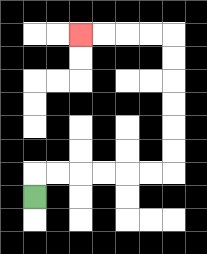{'start': '[1, 8]', 'end': '[3, 1]', 'path_directions': 'U,R,R,R,R,R,R,U,U,U,U,U,U,L,L,L,L', 'path_coordinates': '[[1, 8], [1, 7], [2, 7], [3, 7], [4, 7], [5, 7], [6, 7], [7, 7], [7, 6], [7, 5], [7, 4], [7, 3], [7, 2], [7, 1], [6, 1], [5, 1], [4, 1], [3, 1]]'}